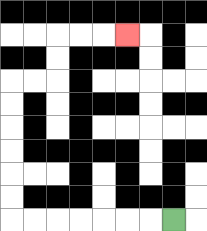{'start': '[7, 9]', 'end': '[5, 1]', 'path_directions': 'L,L,L,L,L,L,L,U,U,U,U,U,U,R,R,U,U,R,R,R', 'path_coordinates': '[[7, 9], [6, 9], [5, 9], [4, 9], [3, 9], [2, 9], [1, 9], [0, 9], [0, 8], [0, 7], [0, 6], [0, 5], [0, 4], [0, 3], [1, 3], [2, 3], [2, 2], [2, 1], [3, 1], [4, 1], [5, 1]]'}